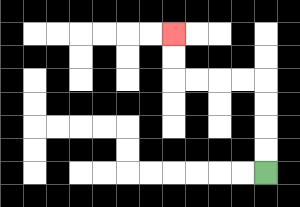{'start': '[11, 7]', 'end': '[7, 1]', 'path_directions': 'U,U,U,U,L,L,L,L,U,U', 'path_coordinates': '[[11, 7], [11, 6], [11, 5], [11, 4], [11, 3], [10, 3], [9, 3], [8, 3], [7, 3], [7, 2], [7, 1]]'}